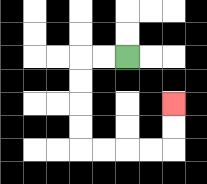{'start': '[5, 2]', 'end': '[7, 4]', 'path_directions': 'L,L,D,D,D,D,R,R,R,R,U,U', 'path_coordinates': '[[5, 2], [4, 2], [3, 2], [3, 3], [3, 4], [3, 5], [3, 6], [4, 6], [5, 6], [6, 6], [7, 6], [7, 5], [7, 4]]'}